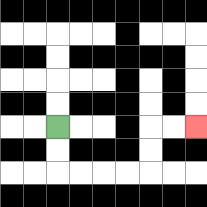{'start': '[2, 5]', 'end': '[8, 5]', 'path_directions': 'D,D,R,R,R,R,U,U,R,R', 'path_coordinates': '[[2, 5], [2, 6], [2, 7], [3, 7], [4, 7], [5, 7], [6, 7], [6, 6], [6, 5], [7, 5], [8, 5]]'}